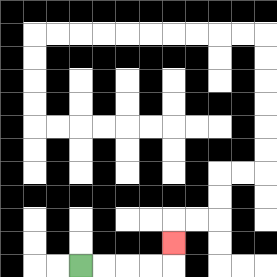{'start': '[3, 11]', 'end': '[7, 10]', 'path_directions': 'R,R,R,R,U', 'path_coordinates': '[[3, 11], [4, 11], [5, 11], [6, 11], [7, 11], [7, 10]]'}